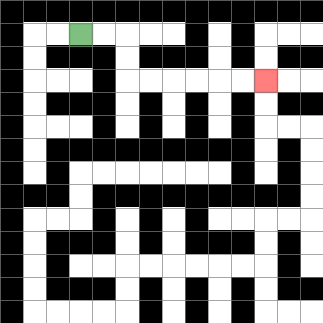{'start': '[3, 1]', 'end': '[11, 3]', 'path_directions': 'R,R,D,D,R,R,R,R,R,R', 'path_coordinates': '[[3, 1], [4, 1], [5, 1], [5, 2], [5, 3], [6, 3], [7, 3], [8, 3], [9, 3], [10, 3], [11, 3]]'}